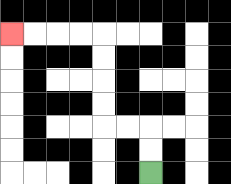{'start': '[6, 7]', 'end': '[0, 1]', 'path_directions': 'U,U,L,L,U,U,U,U,L,L,L,L', 'path_coordinates': '[[6, 7], [6, 6], [6, 5], [5, 5], [4, 5], [4, 4], [4, 3], [4, 2], [4, 1], [3, 1], [2, 1], [1, 1], [0, 1]]'}